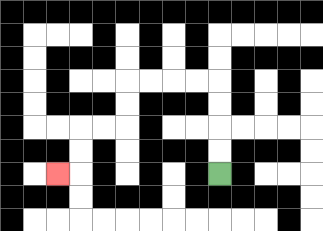{'start': '[9, 7]', 'end': '[2, 7]', 'path_directions': 'U,U,U,U,L,L,L,L,D,D,L,L,D,D,L', 'path_coordinates': '[[9, 7], [9, 6], [9, 5], [9, 4], [9, 3], [8, 3], [7, 3], [6, 3], [5, 3], [5, 4], [5, 5], [4, 5], [3, 5], [3, 6], [3, 7], [2, 7]]'}